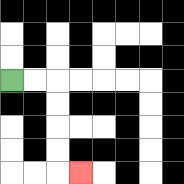{'start': '[0, 3]', 'end': '[3, 7]', 'path_directions': 'R,R,D,D,D,D,R', 'path_coordinates': '[[0, 3], [1, 3], [2, 3], [2, 4], [2, 5], [2, 6], [2, 7], [3, 7]]'}